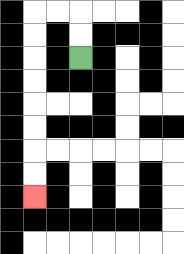{'start': '[3, 2]', 'end': '[1, 8]', 'path_directions': 'U,U,L,L,D,D,D,D,D,D,D,D', 'path_coordinates': '[[3, 2], [3, 1], [3, 0], [2, 0], [1, 0], [1, 1], [1, 2], [1, 3], [1, 4], [1, 5], [1, 6], [1, 7], [1, 8]]'}